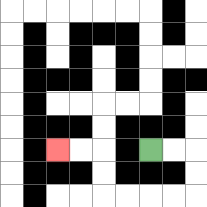{'start': '[6, 6]', 'end': '[2, 6]', 'path_directions': 'R,R,D,D,L,L,L,L,U,U,L,L', 'path_coordinates': '[[6, 6], [7, 6], [8, 6], [8, 7], [8, 8], [7, 8], [6, 8], [5, 8], [4, 8], [4, 7], [4, 6], [3, 6], [2, 6]]'}